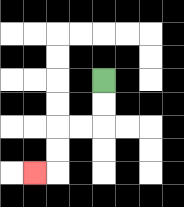{'start': '[4, 3]', 'end': '[1, 7]', 'path_directions': 'D,D,L,L,D,D,L', 'path_coordinates': '[[4, 3], [4, 4], [4, 5], [3, 5], [2, 5], [2, 6], [2, 7], [1, 7]]'}